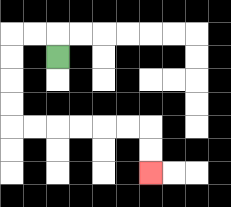{'start': '[2, 2]', 'end': '[6, 7]', 'path_directions': 'U,L,L,D,D,D,D,R,R,R,R,R,R,D,D', 'path_coordinates': '[[2, 2], [2, 1], [1, 1], [0, 1], [0, 2], [0, 3], [0, 4], [0, 5], [1, 5], [2, 5], [3, 5], [4, 5], [5, 5], [6, 5], [6, 6], [6, 7]]'}